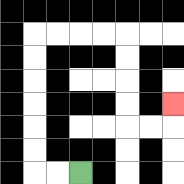{'start': '[3, 7]', 'end': '[7, 4]', 'path_directions': 'L,L,U,U,U,U,U,U,R,R,R,R,D,D,D,D,R,R,U', 'path_coordinates': '[[3, 7], [2, 7], [1, 7], [1, 6], [1, 5], [1, 4], [1, 3], [1, 2], [1, 1], [2, 1], [3, 1], [4, 1], [5, 1], [5, 2], [5, 3], [5, 4], [5, 5], [6, 5], [7, 5], [7, 4]]'}